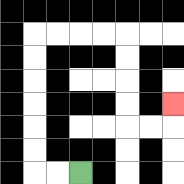{'start': '[3, 7]', 'end': '[7, 4]', 'path_directions': 'L,L,U,U,U,U,U,U,R,R,R,R,D,D,D,D,R,R,U', 'path_coordinates': '[[3, 7], [2, 7], [1, 7], [1, 6], [1, 5], [1, 4], [1, 3], [1, 2], [1, 1], [2, 1], [3, 1], [4, 1], [5, 1], [5, 2], [5, 3], [5, 4], [5, 5], [6, 5], [7, 5], [7, 4]]'}